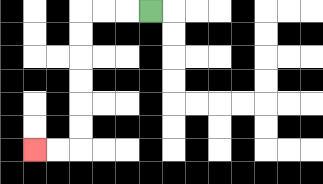{'start': '[6, 0]', 'end': '[1, 6]', 'path_directions': 'L,L,L,D,D,D,D,D,D,L,L', 'path_coordinates': '[[6, 0], [5, 0], [4, 0], [3, 0], [3, 1], [3, 2], [3, 3], [3, 4], [3, 5], [3, 6], [2, 6], [1, 6]]'}